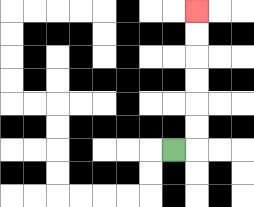{'start': '[7, 6]', 'end': '[8, 0]', 'path_directions': 'R,U,U,U,U,U,U', 'path_coordinates': '[[7, 6], [8, 6], [8, 5], [8, 4], [8, 3], [8, 2], [8, 1], [8, 0]]'}